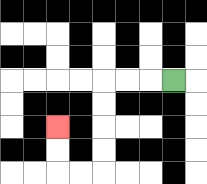{'start': '[7, 3]', 'end': '[2, 5]', 'path_directions': 'L,L,L,D,D,D,D,L,L,U,U', 'path_coordinates': '[[7, 3], [6, 3], [5, 3], [4, 3], [4, 4], [4, 5], [4, 6], [4, 7], [3, 7], [2, 7], [2, 6], [2, 5]]'}